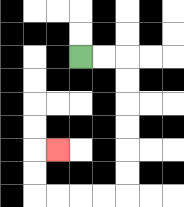{'start': '[3, 2]', 'end': '[2, 6]', 'path_directions': 'R,R,D,D,D,D,D,D,L,L,L,L,U,U,R', 'path_coordinates': '[[3, 2], [4, 2], [5, 2], [5, 3], [5, 4], [5, 5], [5, 6], [5, 7], [5, 8], [4, 8], [3, 8], [2, 8], [1, 8], [1, 7], [1, 6], [2, 6]]'}